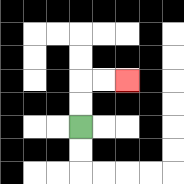{'start': '[3, 5]', 'end': '[5, 3]', 'path_directions': 'U,U,R,R', 'path_coordinates': '[[3, 5], [3, 4], [3, 3], [4, 3], [5, 3]]'}